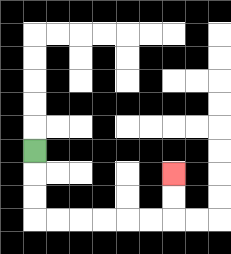{'start': '[1, 6]', 'end': '[7, 7]', 'path_directions': 'D,D,D,R,R,R,R,R,R,U,U', 'path_coordinates': '[[1, 6], [1, 7], [1, 8], [1, 9], [2, 9], [3, 9], [4, 9], [5, 9], [6, 9], [7, 9], [7, 8], [7, 7]]'}